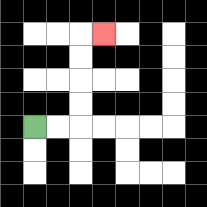{'start': '[1, 5]', 'end': '[4, 1]', 'path_directions': 'R,R,U,U,U,U,R', 'path_coordinates': '[[1, 5], [2, 5], [3, 5], [3, 4], [3, 3], [3, 2], [3, 1], [4, 1]]'}